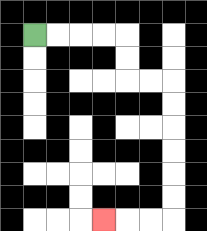{'start': '[1, 1]', 'end': '[4, 9]', 'path_directions': 'R,R,R,R,D,D,R,R,D,D,D,D,D,D,L,L,L', 'path_coordinates': '[[1, 1], [2, 1], [3, 1], [4, 1], [5, 1], [5, 2], [5, 3], [6, 3], [7, 3], [7, 4], [7, 5], [7, 6], [7, 7], [7, 8], [7, 9], [6, 9], [5, 9], [4, 9]]'}